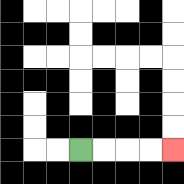{'start': '[3, 6]', 'end': '[7, 6]', 'path_directions': 'R,R,R,R', 'path_coordinates': '[[3, 6], [4, 6], [5, 6], [6, 6], [7, 6]]'}